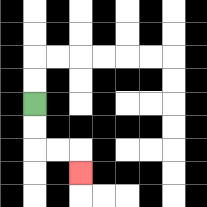{'start': '[1, 4]', 'end': '[3, 7]', 'path_directions': 'D,D,R,R,D', 'path_coordinates': '[[1, 4], [1, 5], [1, 6], [2, 6], [3, 6], [3, 7]]'}